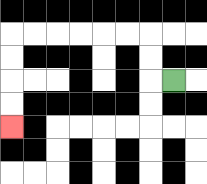{'start': '[7, 3]', 'end': '[0, 5]', 'path_directions': 'L,U,U,L,L,L,L,L,L,D,D,D,D', 'path_coordinates': '[[7, 3], [6, 3], [6, 2], [6, 1], [5, 1], [4, 1], [3, 1], [2, 1], [1, 1], [0, 1], [0, 2], [0, 3], [0, 4], [0, 5]]'}